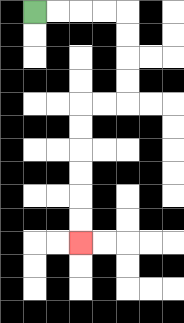{'start': '[1, 0]', 'end': '[3, 10]', 'path_directions': 'R,R,R,R,D,D,D,D,L,L,D,D,D,D,D,D', 'path_coordinates': '[[1, 0], [2, 0], [3, 0], [4, 0], [5, 0], [5, 1], [5, 2], [5, 3], [5, 4], [4, 4], [3, 4], [3, 5], [3, 6], [3, 7], [3, 8], [3, 9], [3, 10]]'}